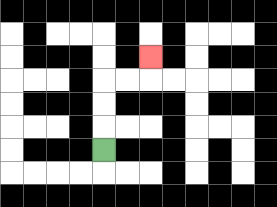{'start': '[4, 6]', 'end': '[6, 2]', 'path_directions': 'U,U,U,R,R,U', 'path_coordinates': '[[4, 6], [4, 5], [4, 4], [4, 3], [5, 3], [6, 3], [6, 2]]'}